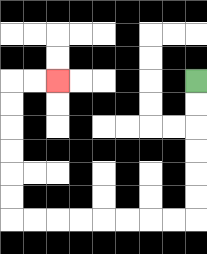{'start': '[8, 3]', 'end': '[2, 3]', 'path_directions': 'D,D,D,D,D,D,L,L,L,L,L,L,L,L,U,U,U,U,U,U,R,R', 'path_coordinates': '[[8, 3], [8, 4], [8, 5], [8, 6], [8, 7], [8, 8], [8, 9], [7, 9], [6, 9], [5, 9], [4, 9], [3, 9], [2, 9], [1, 9], [0, 9], [0, 8], [0, 7], [0, 6], [0, 5], [0, 4], [0, 3], [1, 3], [2, 3]]'}